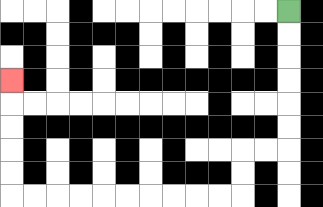{'start': '[12, 0]', 'end': '[0, 3]', 'path_directions': 'D,D,D,D,D,D,L,L,D,D,L,L,L,L,L,L,L,L,L,L,U,U,U,U,U', 'path_coordinates': '[[12, 0], [12, 1], [12, 2], [12, 3], [12, 4], [12, 5], [12, 6], [11, 6], [10, 6], [10, 7], [10, 8], [9, 8], [8, 8], [7, 8], [6, 8], [5, 8], [4, 8], [3, 8], [2, 8], [1, 8], [0, 8], [0, 7], [0, 6], [0, 5], [0, 4], [0, 3]]'}